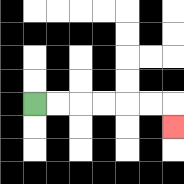{'start': '[1, 4]', 'end': '[7, 5]', 'path_directions': 'R,R,R,R,R,R,D', 'path_coordinates': '[[1, 4], [2, 4], [3, 4], [4, 4], [5, 4], [6, 4], [7, 4], [7, 5]]'}